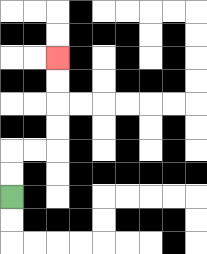{'start': '[0, 8]', 'end': '[2, 2]', 'path_directions': 'U,U,R,R,U,U,U,U', 'path_coordinates': '[[0, 8], [0, 7], [0, 6], [1, 6], [2, 6], [2, 5], [2, 4], [2, 3], [2, 2]]'}